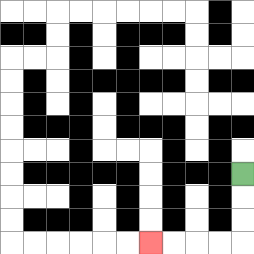{'start': '[10, 7]', 'end': '[6, 10]', 'path_directions': 'D,D,D,L,L,L,L', 'path_coordinates': '[[10, 7], [10, 8], [10, 9], [10, 10], [9, 10], [8, 10], [7, 10], [6, 10]]'}